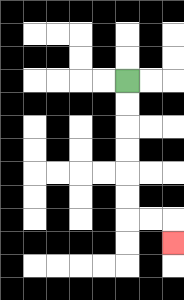{'start': '[5, 3]', 'end': '[7, 10]', 'path_directions': 'D,D,D,D,D,D,R,R,D', 'path_coordinates': '[[5, 3], [5, 4], [5, 5], [5, 6], [5, 7], [5, 8], [5, 9], [6, 9], [7, 9], [7, 10]]'}